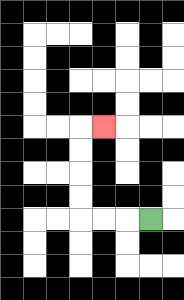{'start': '[6, 9]', 'end': '[4, 5]', 'path_directions': 'L,L,L,U,U,U,U,R', 'path_coordinates': '[[6, 9], [5, 9], [4, 9], [3, 9], [3, 8], [3, 7], [3, 6], [3, 5], [4, 5]]'}